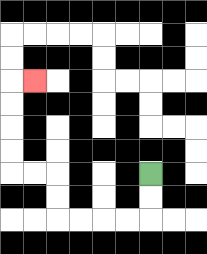{'start': '[6, 7]', 'end': '[1, 3]', 'path_directions': 'D,D,L,L,L,L,U,U,L,L,U,U,U,U,R', 'path_coordinates': '[[6, 7], [6, 8], [6, 9], [5, 9], [4, 9], [3, 9], [2, 9], [2, 8], [2, 7], [1, 7], [0, 7], [0, 6], [0, 5], [0, 4], [0, 3], [1, 3]]'}